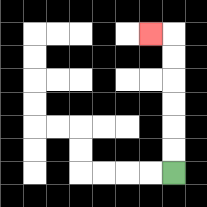{'start': '[7, 7]', 'end': '[6, 1]', 'path_directions': 'U,U,U,U,U,U,L', 'path_coordinates': '[[7, 7], [7, 6], [7, 5], [7, 4], [7, 3], [7, 2], [7, 1], [6, 1]]'}